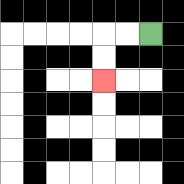{'start': '[6, 1]', 'end': '[4, 3]', 'path_directions': 'L,L,D,D', 'path_coordinates': '[[6, 1], [5, 1], [4, 1], [4, 2], [4, 3]]'}